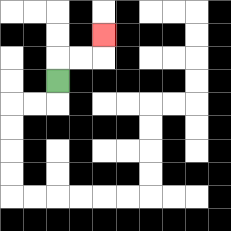{'start': '[2, 3]', 'end': '[4, 1]', 'path_directions': 'U,R,R,U', 'path_coordinates': '[[2, 3], [2, 2], [3, 2], [4, 2], [4, 1]]'}